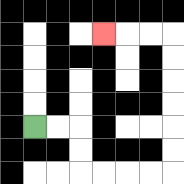{'start': '[1, 5]', 'end': '[4, 1]', 'path_directions': 'R,R,D,D,R,R,R,R,U,U,U,U,U,U,L,L,L', 'path_coordinates': '[[1, 5], [2, 5], [3, 5], [3, 6], [3, 7], [4, 7], [5, 7], [6, 7], [7, 7], [7, 6], [7, 5], [7, 4], [7, 3], [7, 2], [7, 1], [6, 1], [5, 1], [4, 1]]'}